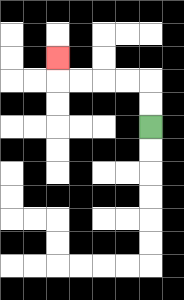{'start': '[6, 5]', 'end': '[2, 2]', 'path_directions': 'U,U,L,L,L,L,U', 'path_coordinates': '[[6, 5], [6, 4], [6, 3], [5, 3], [4, 3], [3, 3], [2, 3], [2, 2]]'}